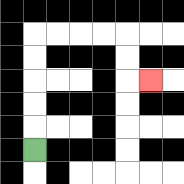{'start': '[1, 6]', 'end': '[6, 3]', 'path_directions': 'U,U,U,U,U,R,R,R,R,D,D,R', 'path_coordinates': '[[1, 6], [1, 5], [1, 4], [1, 3], [1, 2], [1, 1], [2, 1], [3, 1], [4, 1], [5, 1], [5, 2], [5, 3], [6, 3]]'}